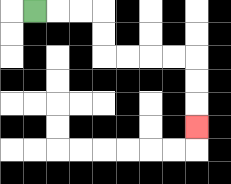{'start': '[1, 0]', 'end': '[8, 5]', 'path_directions': 'R,R,R,D,D,R,R,R,R,D,D,D', 'path_coordinates': '[[1, 0], [2, 0], [3, 0], [4, 0], [4, 1], [4, 2], [5, 2], [6, 2], [7, 2], [8, 2], [8, 3], [8, 4], [8, 5]]'}